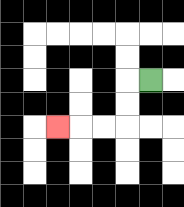{'start': '[6, 3]', 'end': '[2, 5]', 'path_directions': 'L,D,D,L,L,L', 'path_coordinates': '[[6, 3], [5, 3], [5, 4], [5, 5], [4, 5], [3, 5], [2, 5]]'}